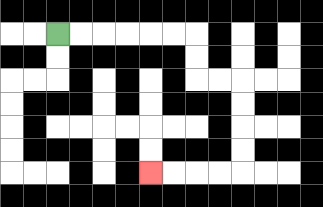{'start': '[2, 1]', 'end': '[6, 7]', 'path_directions': 'R,R,R,R,R,R,D,D,R,R,D,D,D,D,L,L,L,L', 'path_coordinates': '[[2, 1], [3, 1], [4, 1], [5, 1], [6, 1], [7, 1], [8, 1], [8, 2], [8, 3], [9, 3], [10, 3], [10, 4], [10, 5], [10, 6], [10, 7], [9, 7], [8, 7], [7, 7], [6, 7]]'}